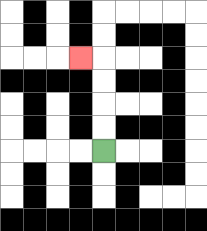{'start': '[4, 6]', 'end': '[3, 2]', 'path_directions': 'U,U,U,U,L', 'path_coordinates': '[[4, 6], [4, 5], [4, 4], [4, 3], [4, 2], [3, 2]]'}